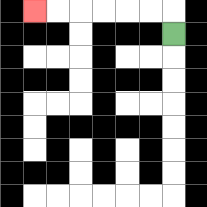{'start': '[7, 1]', 'end': '[1, 0]', 'path_directions': 'U,L,L,L,L,L,L', 'path_coordinates': '[[7, 1], [7, 0], [6, 0], [5, 0], [4, 0], [3, 0], [2, 0], [1, 0]]'}